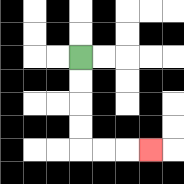{'start': '[3, 2]', 'end': '[6, 6]', 'path_directions': 'D,D,D,D,R,R,R', 'path_coordinates': '[[3, 2], [3, 3], [3, 4], [3, 5], [3, 6], [4, 6], [5, 6], [6, 6]]'}